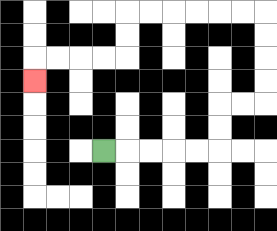{'start': '[4, 6]', 'end': '[1, 3]', 'path_directions': 'R,R,R,R,R,U,U,R,R,U,U,U,U,L,L,L,L,L,L,D,D,L,L,L,L,D', 'path_coordinates': '[[4, 6], [5, 6], [6, 6], [7, 6], [8, 6], [9, 6], [9, 5], [9, 4], [10, 4], [11, 4], [11, 3], [11, 2], [11, 1], [11, 0], [10, 0], [9, 0], [8, 0], [7, 0], [6, 0], [5, 0], [5, 1], [5, 2], [4, 2], [3, 2], [2, 2], [1, 2], [1, 3]]'}